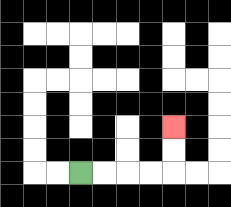{'start': '[3, 7]', 'end': '[7, 5]', 'path_directions': 'R,R,R,R,U,U', 'path_coordinates': '[[3, 7], [4, 7], [5, 7], [6, 7], [7, 7], [7, 6], [7, 5]]'}